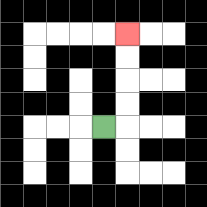{'start': '[4, 5]', 'end': '[5, 1]', 'path_directions': 'R,U,U,U,U', 'path_coordinates': '[[4, 5], [5, 5], [5, 4], [5, 3], [5, 2], [5, 1]]'}